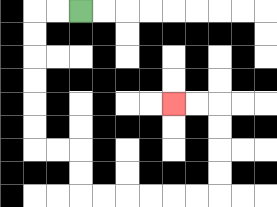{'start': '[3, 0]', 'end': '[7, 4]', 'path_directions': 'L,L,D,D,D,D,D,D,R,R,D,D,R,R,R,R,R,R,U,U,U,U,L,L', 'path_coordinates': '[[3, 0], [2, 0], [1, 0], [1, 1], [1, 2], [1, 3], [1, 4], [1, 5], [1, 6], [2, 6], [3, 6], [3, 7], [3, 8], [4, 8], [5, 8], [6, 8], [7, 8], [8, 8], [9, 8], [9, 7], [9, 6], [9, 5], [9, 4], [8, 4], [7, 4]]'}